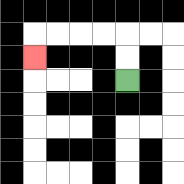{'start': '[5, 3]', 'end': '[1, 2]', 'path_directions': 'U,U,L,L,L,L,D', 'path_coordinates': '[[5, 3], [5, 2], [5, 1], [4, 1], [3, 1], [2, 1], [1, 1], [1, 2]]'}